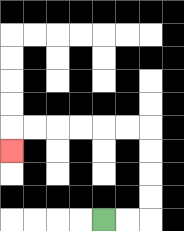{'start': '[4, 9]', 'end': '[0, 6]', 'path_directions': 'R,R,U,U,U,U,L,L,L,L,L,L,D', 'path_coordinates': '[[4, 9], [5, 9], [6, 9], [6, 8], [6, 7], [6, 6], [6, 5], [5, 5], [4, 5], [3, 5], [2, 5], [1, 5], [0, 5], [0, 6]]'}